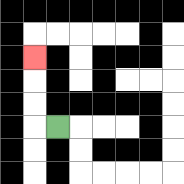{'start': '[2, 5]', 'end': '[1, 2]', 'path_directions': 'L,U,U,U', 'path_coordinates': '[[2, 5], [1, 5], [1, 4], [1, 3], [1, 2]]'}